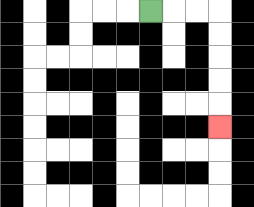{'start': '[6, 0]', 'end': '[9, 5]', 'path_directions': 'R,R,R,D,D,D,D,D', 'path_coordinates': '[[6, 0], [7, 0], [8, 0], [9, 0], [9, 1], [9, 2], [9, 3], [9, 4], [9, 5]]'}